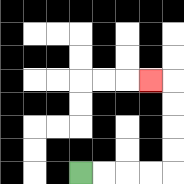{'start': '[3, 7]', 'end': '[6, 3]', 'path_directions': 'R,R,R,R,U,U,U,U,L', 'path_coordinates': '[[3, 7], [4, 7], [5, 7], [6, 7], [7, 7], [7, 6], [7, 5], [7, 4], [7, 3], [6, 3]]'}